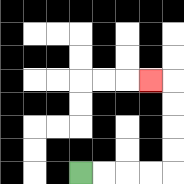{'start': '[3, 7]', 'end': '[6, 3]', 'path_directions': 'R,R,R,R,U,U,U,U,L', 'path_coordinates': '[[3, 7], [4, 7], [5, 7], [6, 7], [7, 7], [7, 6], [7, 5], [7, 4], [7, 3], [6, 3]]'}